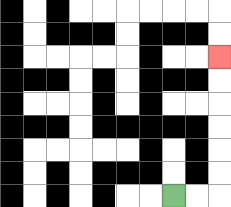{'start': '[7, 8]', 'end': '[9, 2]', 'path_directions': 'R,R,U,U,U,U,U,U', 'path_coordinates': '[[7, 8], [8, 8], [9, 8], [9, 7], [9, 6], [9, 5], [9, 4], [9, 3], [9, 2]]'}